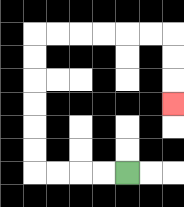{'start': '[5, 7]', 'end': '[7, 4]', 'path_directions': 'L,L,L,L,U,U,U,U,U,U,R,R,R,R,R,R,D,D,D', 'path_coordinates': '[[5, 7], [4, 7], [3, 7], [2, 7], [1, 7], [1, 6], [1, 5], [1, 4], [1, 3], [1, 2], [1, 1], [2, 1], [3, 1], [4, 1], [5, 1], [6, 1], [7, 1], [7, 2], [7, 3], [7, 4]]'}